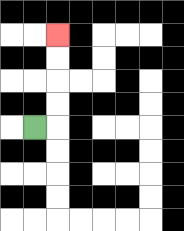{'start': '[1, 5]', 'end': '[2, 1]', 'path_directions': 'R,U,U,U,U', 'path_coordinates': '[[1, 5], [2, 5], [2, 4], [2, 3], [2, 2], [2, 1]]'}